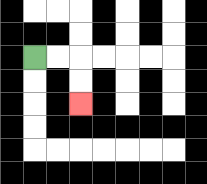{'start': '[1, 2]', 'end': '[3, 4]', 'path_directions': 'R,R,D,D', 'path_coordinates': '[[1, 2], [2, 2], [3, 2], [3, 3], [3, 4]]'}